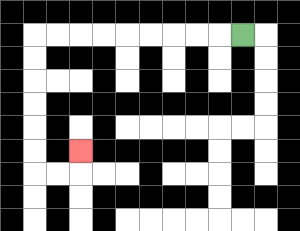{'start': '[10, 1]', 'end': '[3, 6]', 'path_directions': 'L,L,L,L,L,L,L,L,L,D,D,D,D,D,D,R,R,U', 'path_coordinates': '[[10, 1], [9, 1], [8, 1], [7, 1], [6, 1], [5, 1], [4, 1], [3, 1], [2, 1], [1, 1], [1, 2], [1, 3], [1, 4], [1, 5], [1, 6], [1, 7], [2, 7], [3, 7], [3, 6]]'}